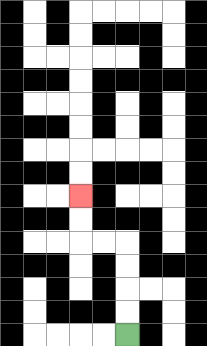{'start': '[5, 14]', 'end': '[3, 8]', 'path_directions': 'U,U,U,U,L,L,U,U', 'path_coordinates': '[[5, 14], [5, 13], [5, 12], [5, 11], [5, 10], [4, 10], [3, 10], [3, 9], [3, 8]]'}